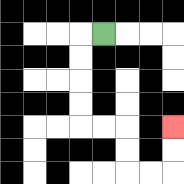{'start': '[4, 1]', 'end': '[7, 5]', 'path_directions': 'L,D,D,D,D,R,R,D,D,R,R,U,U', 'path_coordinates': '[[4, 1], [3, 1], [3, 2], [3, 3], [3, 4], [3, 5], [4, 5], [5, 5], [5, 6], [5, 7], [6, 7], [7, 7], [7, 6], [7, 5]]'}